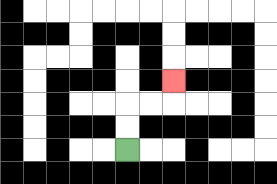{'start': '[5, 6]', 'end': '[7, 3]', 'path_directions': 'U,U,R,R,U', 'path_coordinates': '[[5, 6], [5, 5], [5, 4], [6, 4], [7, 4], [7, 3]]'}